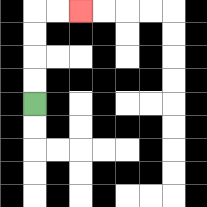{'start': '[1, 4]', 'end': '[3, 0]', 'path_directions': 'U,U,U,U,R,R', 'path_coordinates': '[[1, 4], [1, 3], [1, 2], [1, 1], [1, 0], [2, 0], [3, 0]]'}